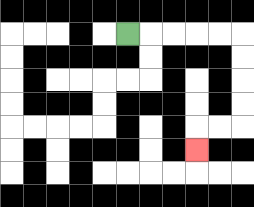{'start': '[5, 1]', 'end': '[8, 6]', 'path_directions': 'R,R,R,R,R,D,D,D,D,L,L,D', 'path_coordinates': '[[5, 1], [6, 1], [7, 1], [8, 1], [9, 1], [10, 1], [10, 2], [10, 3], [10, 4], [10, 5], [9, 5], [8, 5], [8, 6]]'}